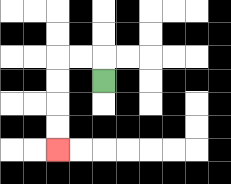{'start': '[4, 3]', 'end': '[2, 6]', 'path_directions': 'U,L,L,D,D,D,D', 'path_coordinates': '[[4, 3], [4, 2], [3, 2], [2, 2], [2, 3], [2, 4], [2, 5], [2, 6]]'}